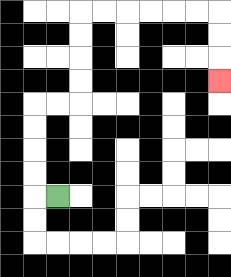{'start': '[2, 8]', 'end': '[9, 3]', 'path_directions': 'L,U,U,U,U,R,R,U,U,U,U,R,R,R,R,R,R,D,D,D', 'path_coordinates': '[[2, 8], [1, 8], [1, 7], [1, 6], [1, 5], [1, 4], [2, 4], [3, 4], [3, 3], [3, 2], [3, 1], [3, 0], [4, 0], [5, 0], [6, 0], [7, 0], [8, 0], [9, 0], [9, 1], [9, 2], [9, 3]]'}